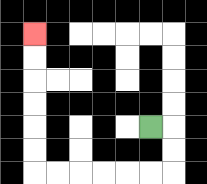{'start': '[6, 5]', 'end': '[1, 1]', 'path_directions': 'R,D,D,L,L,L,L,L,L,U,U,U,U,U,U', 'path_coordinates': '[[6, 5], [7, 5], [7, 6], [7, 7], [6, 7], [5, 7], [4, 7], [3, 7], [2, 7], [1, 7], [1, 6], [1, 5], [1, 4], [1, 3], [1, 2], [1, 1]]'}